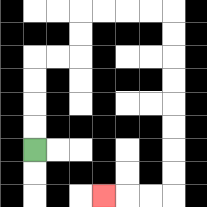{'start': '[1, 6]', 'end': '[4, 8]', 'path_directions': 'U,U,U,U,R,R,U,U,R,R,R,R,D,D,D,D,D,D,D,D,L,L,L', 'path_coordinates': '[[1, 6], [1, 5], [1, 4], [1, 3], [1, 2], [2, 2], [3, 2], [3, 1], [3, 0], [4, 0], [5, 0], [6, 0], [7, 0], [7, 1], [7, 2], [7, 3], [7, 4], [7, 5], [7, 6], [7, 7], [7, 8], [6, 8], [5, 8], [4, 8]]'}